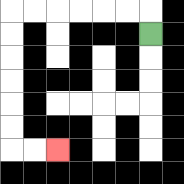{'start': '[6, 1]', 'end': '[2, 6]', 'path_directions': 'U,L,L,L,L,L,L,D,D,D,D,D,D,R,R', 'path_coordinates': '[[6, 1], [6, 0], [5, 0], [4, 0], [3, 0], [2, 0], [1, 0], [0, 0], [0, 1], [0, 2], [0, 3], [0, 4], [0, 5], [0, 6], [1, 6], [2, 6]]'}